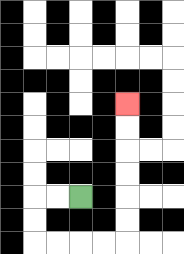{'start': '[3, 8]', 'end': '[5, 4]', 'path_directions': 'L,L,D,D,R,R,R,R,U,U,U,U,U,U', 'path_coordinates': '[[3, 8], [2, 8], [1, 8], [1, 9], [1, 10], [2, 10], [3, 10], [4, 10], [5, 10], [5, 9], [5, 8], [5, 7], [5, 6], [5, 5], [5, 4]]'}